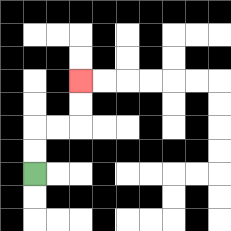{'start': '[1, 7]', 'end': '[3, 3]', 'path_directions': 'U,U,R,R,U,U', 'path_coordinates': '[[1, 7], [1, 6], [1, 5], [2, 5], [3, 5], [3, 4], [3, 3]]'}